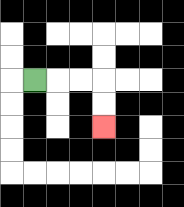{'start': '[1, 3]', 'end': '[4, 5]', 'path_directions': 'R,R,R,D,D', 'path_coordinates': '[[1, 3], [2, 3], [3, 3], [4, 3], [4, 4], [4, 5]]'}